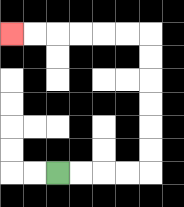{'start': '[2, 7]', 'end': '[0, 1]', 'path_directions': 'R,R,R,R,U,U,U,U,U,U,L,L,L,L,L,L', 'path_coordinates': '[[2, 7], [3, 7], [4, 7], [5, 7], [6, 7], [6, 6], [6, 5], [6, 4], [6, 3], [6, 2], [6, 1], [5, 1], [4, 1], [3, 1], [2, 1], [1, 1], [0, 1]]'}